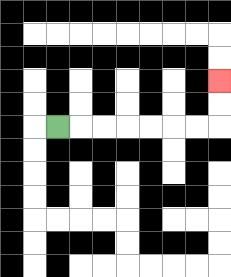{'start': '[2, 5]', 'end': '[9, 3]', 'path_directions': 'R,R,R,R,R,R,R,U,U', 'path_coordinates': '[[2, 5], [3, 5], [4, 5], [5, 5], [6, 5], [7, 5], [8, 5], [9, 5], [9, 4], [9, 3]]'}